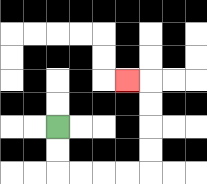{'start': '[2, 5]', 'end': '[5, 3]', 'path_directions': 'D,D,R,R,R,R,U,U,U,U,L', 'path_coordinates': '[[2, 5], [2, 6], [2, 7], [3, 7], [4, 7], [5, 7], [6, 7], [6, 6], [6, 5], [6, 4], [6, 3], [5, 3]]'}